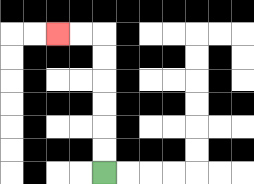{'start': '[4, 7]', 'end': '[2, 1]', 'path_directions': 'U,U,U,U,U,U,L,L', 'path_coordinates': '[[4, 7], [4, 6], [4, 5], [4, 4], [4, 3], [4, 2], [4, 1], [3, 1], [2, 1]]'}